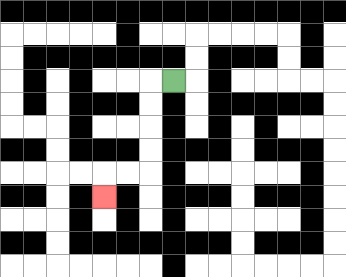{'start': '[7, 3]', 'end': '[4, 8]', 'path_directions': 'L,D,D,D,D,L,L,D', 'path_coordinates': '[[7, 3], [6, 3], [6, 4], [6, 5], [6, 6], [6, 7], [5, 7], [4, 7], [4, 8]]'}